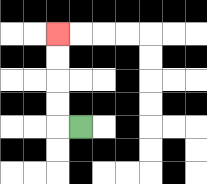{'start': '[3, 5]', 'end': '[2, 1]', 'path_directions': 'L,U,U,U,U', 'path_coordinates': '[[3, 5], [2, 5], [2, 4], [2, 3], [2, 2], [2, 1]]'}